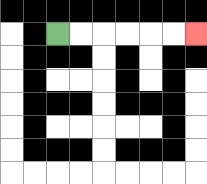{'start': '[2, 1]', 'end': '[8, 1]', 'path_directions': 'R,R,R,R,R,R', 'path_coordinates': '[[2, 1], [3, 1], [4, 1], [5, 1], [6, 1], [7, 1], [8, 1]]'}